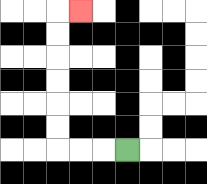{'start': '[5, 6]', 'end': '[3, 0]', 'path_directions': 'L,L,L,U,U,U,U,U,U,R', 'path_coordinates': '[[5, 6], [4, 6], [3, 6], [2, 6], [2, 5], [2, 4], [2, 3], [2, 2], [2, 1], [2, 0], [3, 0]]'}